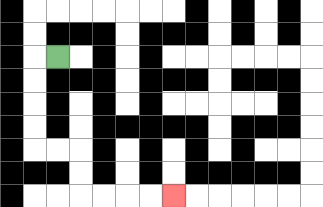{'start': '[2, 2]', 'end': '[7, 8]', 'path_directions': 'L,D,D,D,D,R,R,D,D,R,R,R,R', 'path_coordinates': '[[2, 2], [1, 2], [1, 3], [1, 4], [1, 5], [1, 6], [2, 6], [3, 6], [3, 7], [3, 8], [4, 8], [5, 8], [6, 8], [7, 8]]'}